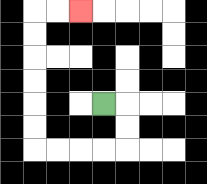{'start': '[4, 4]', 'end': '[3, 0]', 'path_directions': 'R,D,D,L,L,L,L,U,U,U,U,U,U,R,R', 'path_coordinates': '[[4, 4], [5, 4], [5, 5], [5, 6], [4, 6], [3, 6], [2, 6], [1, 6], [1, 5], [1, 4], [1, 3], [1, 2], [1, 1], [1, 0], [2, 0], [3, 0]]'}